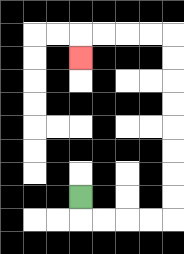{'start': '[3, 8]', 'end': '[3, 2]', 'path_directions': 'D,R,R,R,R,U,U,U,U,U,U,U,U,L,L,L,L,D', 'path_coordinates': '[[3, 8], [3, 9], [4, 9], [5, 9], [6, 9], [7, 9], [7, 8], [7, 7], [7, 6], [7, 5], [7, 4], [7, 3], [7, 2], [7, 1], [6, 1], [5, 1], [4, 1], [3, 1], [3, 2]]'}